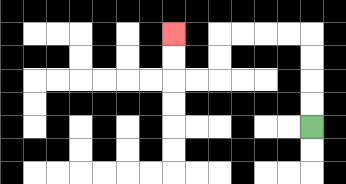{'start': '[13, 5]', 'end': '[7, 1]', 'path_directions': 'U,U,U,U,L,L,L,L,D,D,L,L,U,U', 'path_coordinates': '[[13, 5], [13, 4], [13, 3], [13, 2], [13, 1], [12, 1], [11, 1], [10, 1], [9, 1], [9, 2], [9, 3], [8, 3], [7, 3], [7, 2], [7, 1]]'}